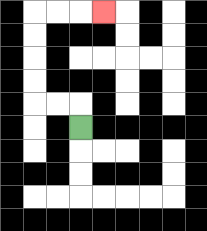{'start': '[3, 5]', 'end': '[4, 0]', 'path_directions': 'U,L,L,U,U,U,U,R,R,R', 'path_coordinates': '[[3, 5], [3, 4], [2, 4], [1, 4], [1, 3], [1, 2], [1, 1], [1, 0], [2, 0], [3, 0], [4, 0]]'}